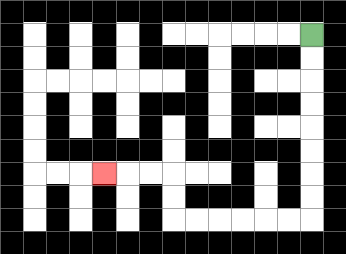{'start': '[13, 1]', 'end': '[4, 7]', 'path_directions': 'D,D,D,D,D,D,D,D,L,L,L,L,L,L,U,U,L,L,L', 'path_coordinates': '[[13, 1], [13, 2], [13, 3], [13, 4], [13, 5], [13, 6], [13, 7], [13, 8], [13, 9], [12, 9], [11, 9], [10, 9], [9, 9], [8, 9], [7, 9], [7, 8], [7, 7], [6, 7], [5, 7], [4, 7]]'}